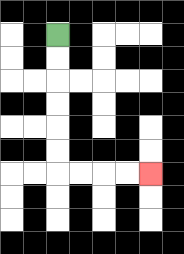{'start': '[2, 1]', 'end': '[6, 7]', 'path_directions': 'D,D,D,D,D,D,R,R,R,R', 'path_coordinates': '[[2, 1], [2, 2], [2, 3], [2, 4], [2, 5], [2, 6], [2, 7], [3, 7], [4, 7], [5, 7], [6, 7]]'}